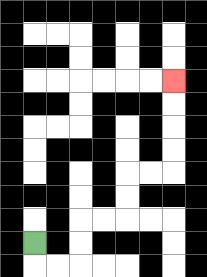{'start': '[1, 10]', 'end': '[7, 3]', 'path_directions': 'D,R,R,U,U,R,R,U,U,R,R,U,U,U,U', 'path_coordinates': '[[1, 10], [1, 11], [2, 11], [3, 11], [3, 10], [3, 9], [4, 9], [5, 9], [5, 8], [5, 7], [6, 7], [7, 7], [7, 6], [7, 5], [7, 4], [7, 3]]'}